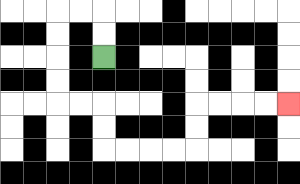{'start': '[4, 2]', 'end': '[12, 4]', 'path_directions': 'U,U,L,L,D,D,D,D,R,R,D,D,R,R,R,R,U,U,R,R,R,R', 'path_coordinates': '[[4, 2], [4, 1], [4, 0], [3, 0], [2, 0], [2, 1], [2, 2], [2, 3], [2, 4], [3, 4], [4, 4], [4, 5], [4, 6], [5, 6], [6, 6], [7, 6], [8, 6], [8, 5], [8, 4], [9, 4], [10, 4], [11, 4], [12, 4]]'}